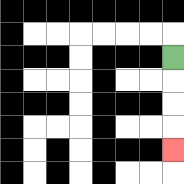{'start': '[7, 2]', 'end': '[7, 6]', 'path_directions': 'D,D,D,D', 'path_coordinates': '[[7, 2], [7, 3], [7, 4], [7, 5], [7, 6]]'}